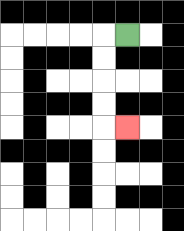{'start': '[5, 1]', 'end': '[5, 5]', 'path_directions': 'L,D,D,D,D,R', 'path_coordinates': '[[5, 1], [4, 1], [4, 2], [4, 3], [4, 4], [4, 5], [5, 5]]'}